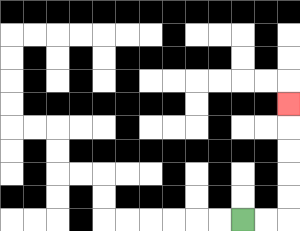{'start': '[10, 9]', 'end': '[12, 4]', 'path_directions': 'R,R,U,U,U,U,U', 'path_coordinates': '[[10, 9], [11, 9], [12, 9], [12, 8], [12, 7], [12, 6], [12, 5], [12, 4]]'}